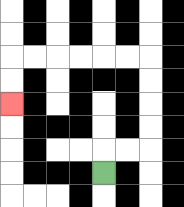{'start': '[4, 7]', 'end': '[0, 4]', 'path_directions': 'U,R,R,U,U,U,U,L,L,L,L,L,L,D,D', 'path_coordinates': '[[4, 7], [4, 6], [5, 6], [6, 6], [6, 5], [6, 4], [6, 3], [6, 2], [5, 2], [4, 2], [3, 2], [2, 2], [1, 2], [0, 2], [0, 3], [0, 4]]'}